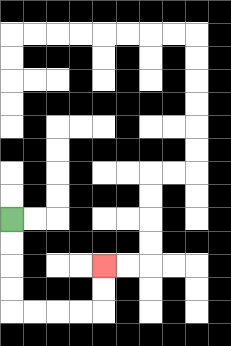{'start': '[0, 9]', 'end': '[4, 11]', 'path_directions': 'D,D,D,D,R,R,R,R,U,U', 'path_coordinates': '[[0, 9], [0, 10], [0, 11], [0, 12], [0, 13], [1, 13], [2, 13], [3, 13], [4, 13], [4, 12], [4, 11]]'}